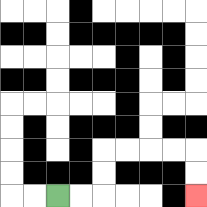{'start': '[2, 8]', 'end': '[8, 8]', 'path_directions': 'R,R,U,U,R,R,R,R,D,D', 'path_coordinates': '[[2, 8], [3, 8], [4, 8], [4, 7], [4, 6], [5, 6], [6, 6], [7, 6], [8, 6], [8, 7], [8, 8]]'}